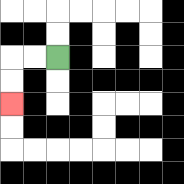{'start': '[2, 2]', 'end': '[0, 4]', 'path_directions': 'L,L,D,D', 'path_coordinates': '[[2, 2], [1, 2], [0, 2], [0, 3], [0, 4]]'}